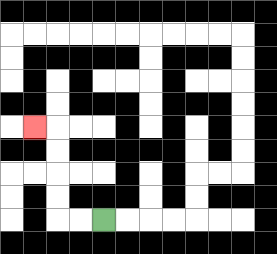{'start': '[4, 9]', 'end': '[1, 5]', 'path_directions': 'L,L,U,U,U,U,L', 'path_coordinates': '[[4, 9], [3, 9], [2, 9], [2, 8], [2, 7], [2, 6], [2, 5], [1, 5]]'}